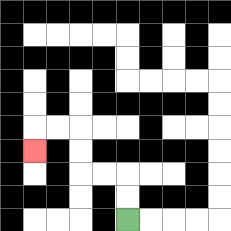{'start': '[5, 9]', 'end': '[1, 6]', 'path_directions': 'U,U,L,L,U,U,L,L,D', 'path_coordinates': '[[5, 9], [5, 8], [5, 7], [4, 7], [3, 7], [3, 6], [3, 5], [2, 5], [1, 5], [1, 6]]'}